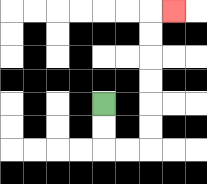{'start': '[4, 4]', 'end': '[7, 0]', 'path_directions': 'D,D,R,R,U,U,U,U,U,U,R', 'path_coordinates': '[[4, 4], [4, 5], [4, 6], [5, 6], [6, 6], [6, 5], [6, 4], [6, 3], [6, 2], [6, 1], [6, 0], [7, 0]]'}